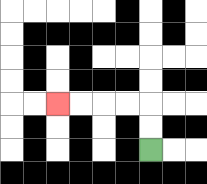{'start': '[6, 6]', 'end': '[2, 4]', 'path_directions': 'U,U,L,L,L,L', 'path_coordinates': '[[6, 6], [6, 5], [6, 4], [5, 4], [4, 4], [3, 4], [2, 4]]'}